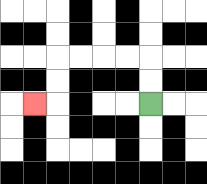{'start': '[6, 4]', 'end': '[1, 4]', 'path_directions': 'U,U,L,L,L,L,D,D,L', 'path_coordinates': '[[6, 4], [6, 3], [6, 2], [5, 2], [4, 2], [3, 2], [2, 2], [2, 3], [2, 4], [1, 4]]'}